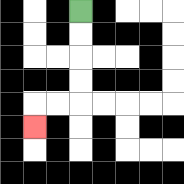{'start': '[3, 0]', 'end': '[1, 5]', 'path_directions': 'D,D,D,D,L,L,D', 'path_coordinates': '[[3, 0], [3, 1], [3, 2], [3, 3], [3, 4], [2, 4], [1, 4], [1, 5]]'}